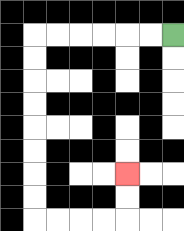{'start': '[7, 1]', 'end': '[5, 7]', 'path_directions': 'L,L,L,L,L,L,D,D,D,D,D,D,D,D,R,R,R,R,U,U', 'path_coordinates': '[[7, 1], [6, 1], [5, 1], [4, 1], [3, 1], [2, 1], [1, 1], [1, 2], [1, 3], [1, 4], [1, 5], [1, 6], [1, 7], [1, 8], [1, 9], [2, 9], [3, 9], [4, 9], [5, 9], [5, 8], [5, 7]]'}